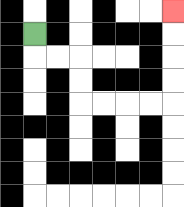{'start': '[1, 1]', 'end': '[7, 0]', 'path_directions': 'D,R,R,D,D,R,R,R,R,U,U,U,U', 'path_coordinates': '[[1, 1], [1, 2], [2, 2], [3, 2], [3, 3], [3, 4], [4, 4], [5, 4], [6, 4], [7, 4], [7, 3], [7, 2], [7, 1], [7, 0]]'}